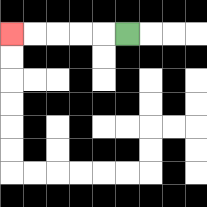{'start': '[5, 1]', 'end': '[0, 1]', 'path_directions': 'L,L,L,L,L', 'path_coordinates': '[[5, 1], [4, 1], [3, 1], [2, 1], [1, 1], [0, 1]]'}